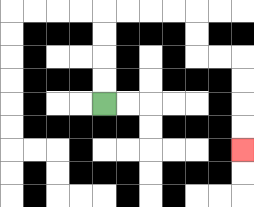{'start': '[4, 4]', 'end': '[10, 6]', 'path_directions': 'U,U,U,U,R,R,R,R,D,D,R,R,D,D,D,D', 'path_coordinates': '[[4, 4], [4, 3], [4, 2], [4, 1], [4, 0], [5, 0], [6, 0], [7, 0], [8, 0], [8, 1], [8, 2], [9, 2], [10, 2], [10, 3], [10, 4], [10, 5], [10, 6]]'}